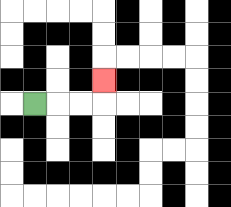{'start': '[1, 4]', 'end': '[4, 3]', 'path_directions': 'R,R,R,U', 'path_coordinates': '[[1, 4], [2, 4], [3, 4], [4, 4], [4, 3]]'}